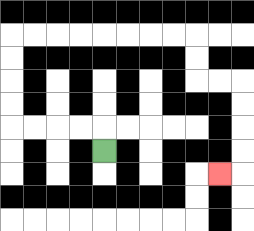{'start': '[4, 6]', 'end': '[9, 7]', 'path_directions': 'U,L,L,L,L,U,U,U,U,R,R,R,R,R,R,R,R,D,D,R,R,D,D,D,D,L', 'path_coordinates': '[[4, 6], [4, 5], [3, 5], [2, 5], [1, 5], [0, 5], [0, 4], [0, 3], [0, 2], [0, 1], [1, 1], [2, 1], [3, 1], [4, 1], [5, 1], [6, 1], [7, 1], [8, 1], [8, 2], [8, 3], [9, 3], [10, 3], [10, 4], [10, 5], [10, 6], [10, 7], [9, 7]]'}